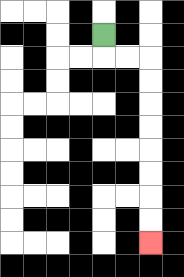{'start': '[4, 1]', 'end': '[6, 10]', 'path_directions': 'D,R,R,D,D,D,D,D,D,D,D', 'path_coordinates': '[[4, 1], [4, 2], [5, 2], [6, 2], [6, 3], [6, 4], [6, 5], [6, 6], [6, 7], [6, 8], [6, 9], [6, 10]]'}